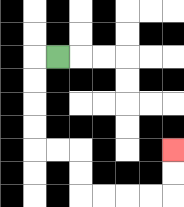{'start': '[2, 2]', 'end': '[7, 6]', 'path_directions': 'L,D,D,D,D,R,R,D,D,R,R,R,R,U,U', 'path_coordinates': '[[2, 2], [1, 2], [1, 3], [1, 4], [1, 5], [1, 6], [2, 6], [3, 6], [3, 7], [3, 8], [4, 8], [5, 8], [6, 8], [7, 8], [7, 7], [7, 6]]'}